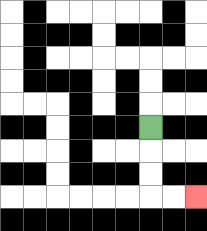{'start': '[6, 5]', 'end': '[8, 8]', 'path_directions': 'D,D,D,R,R', 'path_coordinates': '[[6, 5], [6, 6], [6, 7], [6, 8], [7, 8], [8, 8]]'}